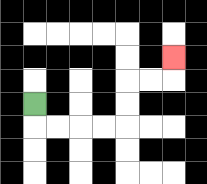{'start': '[1, 4]', 'end': '[7, 2]', 'path_directions': 'D,R,R,R,R,U,U,R,R,U', 'path_coordinates': '[[1, 4], [1, 5], [2, 5], [3, 5], [4, 5], [5, 5], [5, 4], [5, 3], [6, 3], [7, 3], [7, 2]]'}